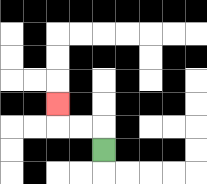{'start': '[4, 6]', 'end': '[2, 4]', 'path_directions': 'U,L,L,U', 'path_coordinates': '[[4, 6], [4, 5], [3, 5], [2, 5], [2, 4]]'}